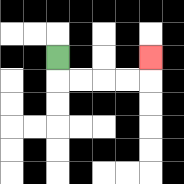{'start': '[2, 2]', 'end': '[6, 2]', 'path_directions': 'D,R,R,R,R,U', 'path_coordinates': '[[2, 2], [2, 3], [3, 3], [4, 3], [5, 3], [6, 3], [6, 2]]'}